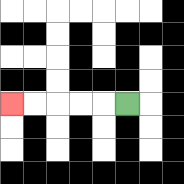{'start': '[5, 4]', 'end': '[0, 4]', 'path_directions': 'L,L,L,L,L', 'path_coordinates': '[[5, 4], [4, 4], [3, 4], [2, 4], [1, 4], [0, 4]]'}